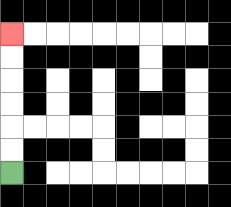{'start': '[0, 7]', 'end': '[0, 1]', 'path_directions': 'U,U,U,U,U,U', 'path_coordinates': '[[0, 7], [0, 6], [0, 5], [0, 4], [0, 3], [0, 2], [0, 1]]'}